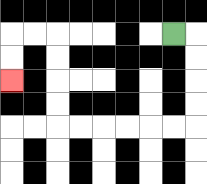{'start': '[7, 1]', 'end': '[0, 3]', 'path_directions': 'R,D,D,D,D,L,L,L,L,L,L,U,U,U,U,L,L,D,D', 'path_coordinates': '[[7, 1], [8, 1], [8, 2], [8, 3], [8, 4], [8, 5], [7, 5], [6, 5], [5, 5], [4, 5], [3, 5], [2, 5], [2, 4], [2, 3], [2, 2], [2, 1], [1, 1], [0, 1], [0, 2], [0, 3]]'}